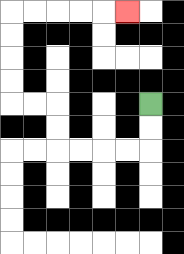{'start': '[6, 4]', 'end': '[5, 0]', 'path_directions': 'D,D,L,L,L,L,U,U,L,L,U,U,U,U,R,R,R,R,R', 'path_coordinates': '[[6, 4], [6, 5], [6, 6], [5, 6], [4, 6], [3, 6], [2, 6], [2, 5], [2, 4], [1, 4], [0, 4], [0, 3], [0, 2], [0, 1], [0, 0], [1, 0], [2, 0], [3, 0], [4, 0], [5, 0]]'}